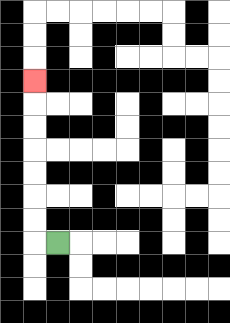{'start': '[2, 10]', 'end': '[1, 3]', 'path_directions': 'L,U,U,U,U,U,U,U', 'path_coordinates': '[[2, 10], [1, 10], [1, 9], [1, 8], [1, 7], [1, 6], [1, 5], [1, 4], [1, 3]]'}